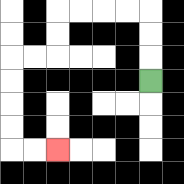{'start': '[6, 3]', 'end': '[2, 6]', 'path_directions': 'U,U,U,L,L,L,L,D,D,L,L,D,D,D,D,R,R', 'path_coordinates': '[[6, 3], [6, 2], [6, 1], [6, 0], [5, 0], [4, 0], [3, 0], [2, 0], [2, 1], [2, 2], [1, 2], [0, 2], [0, 3], [0, 4], [0, 5], [0, 6], [1, 6], [2, 6]]'}